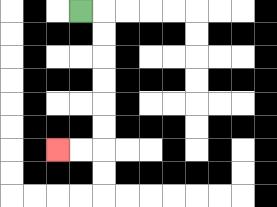{'start': '[3, 0]', 'end': '[2, 6]', 'path_directions': 'R,D,D,D,D,D,D,L,L', 'path_coordinates': '[[3, 0], [4, 0], [4, 1], [4, 2], [4, 3], [4, 4], [4, 5], [4, 6], [3, 6], [2, 6]]'}